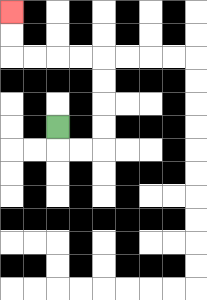{'start': '[2, 5]', 'end': '[0, 0]', 'path_directions': 'D,R,R,U,U,U,U,L,L,L,L,U,U', 'path_coordinates': '[[2, 5], [2, 6], [3, 6], [4, 6], [4, 5], [4, 4], [4, 3], [4, 2], [3, 2], [2, 2], [1, 2], [0, 2], [0, 1], [0, 0]]'}